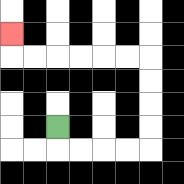{'start': '[2, 5]', 'end': '[0, 1]', 'path_directions': 'D,R,R,R,R,U,U,U,U,L,L,L,L,L,L,U', 'path_coordinates': '[[2, 5], [2, 6], [3, 6], [4, 6], [5, 6], [6, 6], [6, 5], [6, 4], [6, 3], [6, 2], [5, 2], [4, 2], [3, 2], [2, 2], [1, 2], [0, 2], [0, 1]]'}